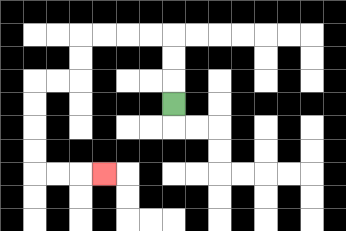{'start': '[7, 4]', 'end': '[4, 7]', 'path_directions': 'U,U,U,L,L,L,L,D,D,L,L,D,D,D,D,R,R,R', 'path_coordinates': '[[7, 4], [7, 3], [7, 2], [7, 1], [6, 1], [5, 1], [4, 1], [3, 1], [3, 2], [3, 3], [2, 3], [1, 3], [1, 4], [1, 5], [1, 6], [1, 7], [2, 7], [3, 7], [4, 7]]'}